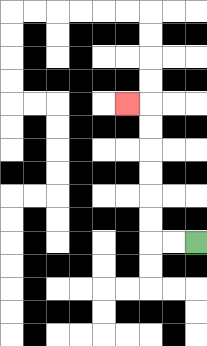{'start': '[8, 10]', 'end': '[5, 4]', 'path_directions': 'L,L,U,U,U,U,U,U,L', 'path_coordinates': '[[8, 10], [7, 10], [6, 10], [6, 9], [6, 8], [6, 7], [6, 6], [6, 5], [6, 4], [5, 4]]'}